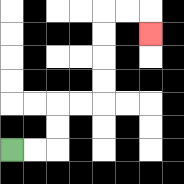{'start': '[0, 6]', 'end': '[6, 1]', 'path_directions': 'R,R,U,U,R,R,U,U,U,U,R,R,D', 'path_coordinates': '[[0, 6], [1, 6], [2, 6], [2, 5], [2, 4], [3, 4], [4, 4], [4, 3], [4, 2], [4, 1], [4, 0], [5, 0], [6, 0], [6, 1]]'}